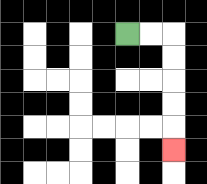{'start': '[5, 1]', 'end': '[7, 6]', 'path_directions': 'R,R,D,D,D,D,D', 'path_coordinates': '[[5, 1], [6, 1], [7, 1], [7, 2], [7, 3], [7, 4], [7, 5], [7, 6]]'}